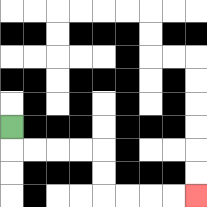{'start': '[0, 5]', 'end': '[8, 8]', 'path_directions': 'D,R,R,R,R,D,D,R,R,R,R', 'path_coordinates': '[[0, 5], [0, 6], [1, 6], [2, 6], [3, 6], [4, 6], [4, 7], [4, 8], [5, 8], [6, 8], [7, 8], [8, 8]]'}